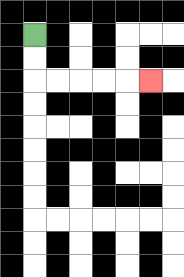{'start': '[1, 1]', 'end': '[6, 3]', 'path_directions': 'D,D,R,R,R,R,R', 'path_coordinates': '[[1, 1], [1, 2], [1, 3], [2, 3], [3, 3], [4, 3], [5, 3], [6, 3]]'}